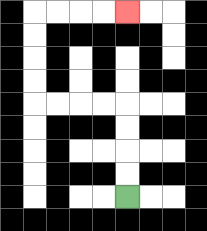{'start': '[5, 8]', 'end': '[5, 0]', 'path_directions': 'U,U,U,U,L,L,L,L,U,U,U,U,R,R,R,R', 'path_coordinates': '[[5, 8], [5, 7], [5, 6], [5, 5], [5, 4], [4, 4], [3, 4], [2, 4], [1, 4], [1, 3], [1, 2], [1, 1], [1, 0], [2, 0], [3, 0], [4, 0], [5, 0]]'}